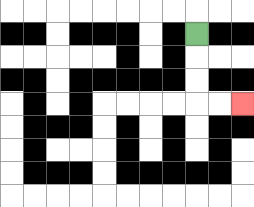{'start': '[8, 1]', 'end': '[10, 4]', 'path_directions': 'D,D,D,R,R', 'path_coordinates': '[[8, 1], [8, 2], [8, 3], [8, 4], [9, 4], [10, 4]]'}